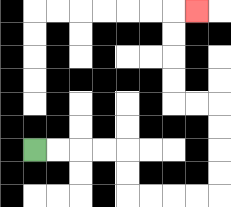{'start': '[1, 6]', 'end': '[8, 0]', 'path_directions': 'R,R,R,R,D,D,R,R,R,R,U,U,U,U,L,L,U,U,U,U,R', 'path_coordinates': '[[1, 6], [2, 6], [3, 6], [4, 6], [5, 6], [5, 7], [5, 8], [6, 8], [7, 8], [8, 8], [9, 8], [9, 7], [9, 6], [9, 5], [9, 4], [8, 4], [7, 4], [7, 3], [7, 2], [7, 1], [7, 0], [8, 0]]'}